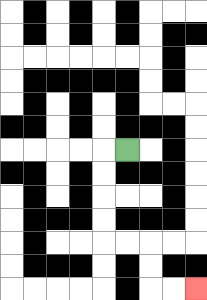{'start': '[5, 6]', 'end': '[8, 12]', 'path_directions': 'L,D,D,D,D,R,R,D,D,R,R', 'path_coordinates': '[[5, 6], [4, 6], [4, 7], [4, 8], [4, 9], [4, 10], [5, 10], [6, 10], [6, 11], [6, 12], [7, 12], [8, 12]]'}